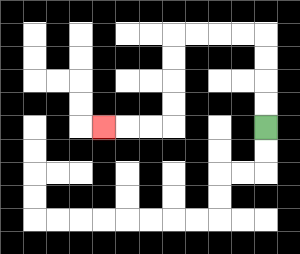{'start': '[11, 5]', 'end': '[4, 5]', 'path_directions': 'U,U,U,U,L,L,L,L,D,D,D,D,L,L,L', 'path_coordinates': '[[11, 5], [11, 4], [11, 3], [11, 2], [11, 1], [10, 1], [9, 1], [8, 1], [7, 1], [7, 2], [7, 3], [7, 4], [7, 5], [6, 5], [5, 5], [4, 5]]'}